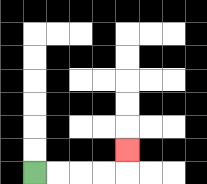{'start': '[1, 7]', 'end': '[5, 6]', 'path_directions': 'R,R,R,R,U', 'path_coordinates': '[[1, 7], [2, 7], [3, 7], [4, 7], [5, 7], [5, 6]]'}